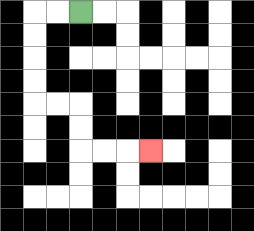{'start': '[3, 0]', 'end': '[6, 6]', 'path_directions': 'L,L,D,D,D,D,R,R,D,D,R,R,R', 'path_coordinates': '[[3, 0], [2, 0], [1, 0], [1, 1], [1, 2], [1, 3], [1, 4], [2, 4], [3, 4], [3, 5], [3, 6], [4, 6], [5, 6], [6, 6]]'}